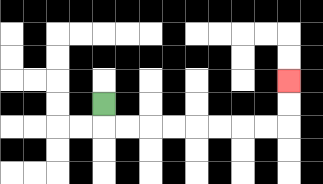{'start': '[4, 4]', 'end': '[12, 3]', 'path_directions': 'D,R,R,R,R,R,R,R,R,U,U', 'path_coordinates': '[[4, 4], [4, 5], [5, 5], [6, 5], [7, 5], [8, 5], [9, 5], [10, 5], [11, 5], [12, 5], [12, 4], [12, 3]]'}